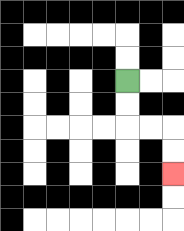{'start': '[5, 3]', 'end': '[7, 7]', 'path_directions': 'D,D,R,R,D,D', 'path_coordinates': '[[5, 3], [5, 4], [5, 5], [6, 5], [7, 5], [7, 6], [7, 7]]'}